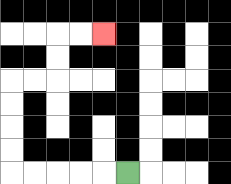{'start': '[5, 7]', 'end': '[4, 1]', 'path_directions': 'L,L,L,L,L,U,U,U,U,R,R,U,U,R,R', 'path_coordinates': '[[5, 7], [4, 7], [3, 7], [2, 7], [1, 7], [0, 7], [0, 6], [0, 5], [0, 4], [0, 3], [1, 3], [2, 3], [2, 2], [2, 1], [3, 1], [4, 1]]'}